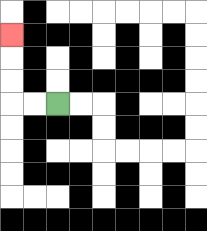{'start': '[2, 4]', 'end': '[0, 1]', 'path_directions': 'L,L,U,U,U', 'path_coordinates': '[[2, 4], [1, 4], [0, 4], [0, 3], [0, 2], [0, 1]]'}